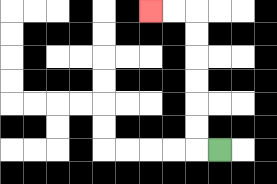{'start': '[9, 6]', 'end': '[6, 0]', 'path_directions': 'L,U,U,U,U,U,U,L,L', 'path_coordinates': '[[9, 6], [8, 6], [8, 5], [8, 4], [8, 3], [8, 2], [8, 1], [8, 0], [7, 0], [6, 0]]'}